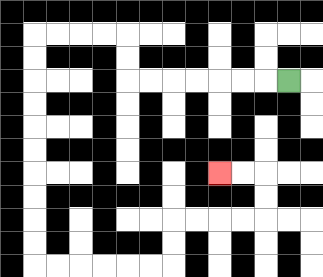{'start': '[12, 3]', 'end': '[9, 7]', 'path_directions': 'L,L,L,L,L,L,L,U,U,L,L,L,L,D,D,D,D,D,D,D,D,D,D,R,R,R,R,R,R,U,U,R,R,R,R,U,U,L,L', 'path_coordinates': '[[12, 3], [11, 3], [10, 3], [9, 3], [8, 3], [7, 3], [6, 3], [5, 3], [5, 2], [5, 1], [4, 1], [3, 1], [2, 1], [1, 1], [1, 2], [1, 3], [1, 4], [1, 5], [1, 6], [1, 7], [1, 8], [1, 9], [1, 10], [1, 11], [2, 11], [3, 11], [4, 11], [5, 11], [6, 11], [7, 11], [7, 10], [7, 9], [8, 9], [9, 9], [10, 9], [11, 9], [11, 8], [11, 7], [10, 7], [9, 7]]'}